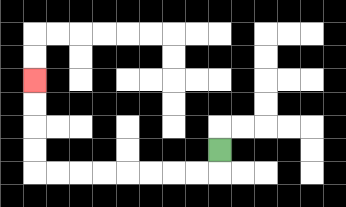{'start': '[9, 6]', 'end': '[1, 3]', 'path_directions': 'D,L,L,L,L,L,L,L,L,U,U,U,U', 'path_coordinates': '[[9, 6], [9, 7], [8, 7], [7, 7], [6, 7], [5, 7], [4, 7], [3, 7], [2, 7], [1, 7], [1, 6], [1, 5], [1, 4], [1, 3]]'}